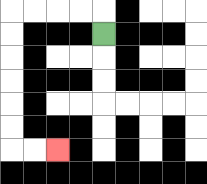{'start': '[4, 1]', 'end': '[2, 6]', 'path_directions': 'U,L,L,L,L,D,D,D,D,D,D,R,R', 'path_coordinates': '[[4, 1], [4, 0], [3, 0], [2, 0], [1, 0], [0, 0], [0, 1], [0, 2], [0, 3], [0, 4], [0, 5], [0, 6], [1, 6], [2, 6]]'}